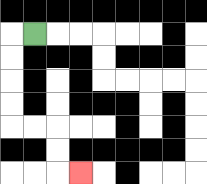{'start': '[1, 1]', 'end': '[3, 7]', 'path_directions': 'L,D,D,D,D,R,R,D,D,R', 'path_coordinates': '[[1, 1], [0, 1], [0, 2], [0, 3], [0, 4], [0, 5], [1, 5], [2, 5], [2, 6], [2, 7], [3, 7]]'}